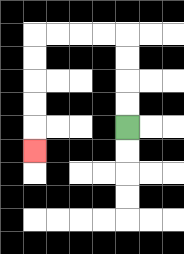{'start': '[5, 5]', 'end': '[1, 6]', 'path_directions': 'U,U,U,U,L,L,L,L,D,D,D,D,D', 'path_coordinates': '[[5, 5], [5, 4], [5, 3], [5, 2], [5, 1], [4, 1], [3, 1], [2, 1], [1, 1], [1, 2], [1, 3], [1, 4], [1, 5], [1, 6]]'}